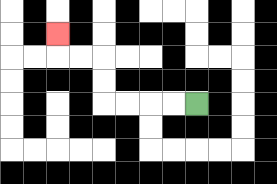{'start': '[8, 4]', 'end': '[2, 1]', 'path_directions': 'L,L,L,L,U,U,L,L,U', 'path_coordinates': '[[8, 4], [7, 4], [6, 4], [5, 4], [4, 4], [4, 3], [4, 2], [3, 2], [2, 2], [2, 1]]'}